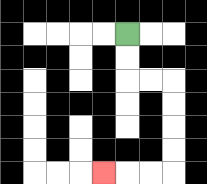{'start': '[5, 1]', 'end': '[4, 7]', 'path_directions': 'D,D,R,R,D,D,D,D,L,L,L', 'path_coordinates': '[[5, 1], [5, 2], [5, 3], [6, 3], [7, 3], [7, 4], [7, 5], [7, 6], [7, 7], [6, 7], [5, 7], [4, 7]]'}